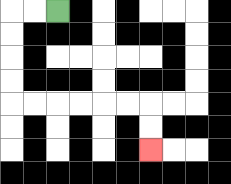{'start': '[2, 0]', 'end': '[6, 6]', 'path_directions': 'L,L,D,D,D,D,R,R,R,R,R,R,D,D', 'path_coordinates': '[[2, 0], [1, 0], [0, 0], [0, 1], [0, 2], [0, 3], [0, 4], [1, 4], [2, 4], [3, 4], [4, 4], [5, 4], [6, 4], [6, 5], [6, 6]]'}